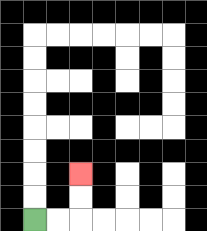{'start': '[1, 9]', 'end': '[3, 7]', 'path_directions': 'R,R,U,U', 'path_coordinates': '[[1, 9], [2, 9], [3, 9], [3, 8], [3, 7]]'}